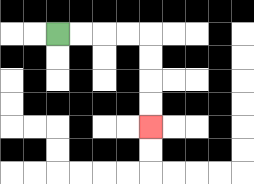{'start': '[2, 1]', 'end': '[6, 5]', 'path_directions': 'R,R,R,R,D,D,D,D', 'path_coordinates': '[[2, 1], [3, 1], [4, 1], [5, 1], [6, 1], [6, 2], [6, 3], [6, 4], [6, 5]]'}